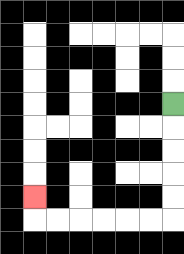{'start': '[7, 4]', 'end': '[1, 8]', 'path_directions': 'D,D,D,D,D,L,L,L,L,L,L,U', 'path_coordinates': '[[7, 4], [7, 5], [7, 6], [7, 7], [7, 8], [7, 9], [6, 9], [5, 9], [4, 9], [3, 9], [2, 9], [1, 9], [1, 8]]'}